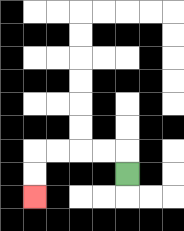{'start': '[5, 7]', 'end': '[1, 8]', 'path_directions': 'U,L,L,L,L,D,D', 'path_coordinates': '[[5, 7], [5, 6], [4, 6], [3, 6], [2, 6], [1, 6], [1, 7], [1, 8]]'}